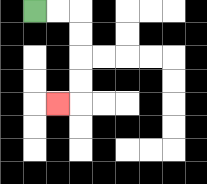{'start': '[1, 0]', 'end': '[2, 4]', 'path_directions': 'R,R,D,D,D,D,L', 'path_coordinates': '[[1, 0], [2, 0], [3, 0], [3, 1], [3, 2], [3, 3], [3, 4], [2, 4]]'}